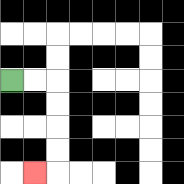{'start': '[0, 3]', 'end': '[1, 7]', 'path_directions': 'R,R,D,D,D,D,L', 'path_coordinates': '[[0, 3], [1, 3], [2, 3], [2, 4], [2, 5], [2, 6], [2, 7], [1, 7]]'}